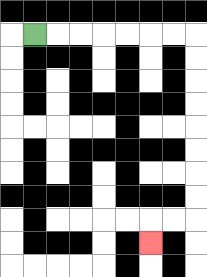{'start': '[1, 1]', 'end': '[6, 10]', 'path_directions': 'R,R,R,R,R,R,R,D,D,D,D,D,D,D,D,L,L,D', 'path_coordinates': '[[1, 1], [2, 1], [3, 1], [4, 1], [5, 1], [6, 1], [7, 1], [8, 1], [8, 2], [8, 3], [8, 4], [8, 5], [8, 6], [8, 7], [8, 8], [8, 9], [7, 9], [6, 9], [6, 10]]'}